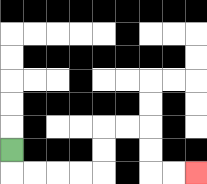{'start': '[0, 6]', 'end': '[8, 7]', 'path_directions': 'D,R,R,R,R,U,U,R,R,D,D,R,R', 'path_coordinates': '[[0, 6], [0, 7], [1, 7], [2, 7], [3, 7], [4, 7], [4, 6], [4, 5], [5, 5], [6, 5], [6, 6], [6, 7], [7, 7], [8, 7]]'}